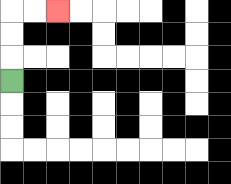{'start': '[0, 3]', 'end': '[2, 0]', 'path_directions': 'U,U,U,R,R', 'path_coordinates': '[[0, 3], [0, 2], [0, 1], [0, 0], [1, 0], [2, 0]]'}